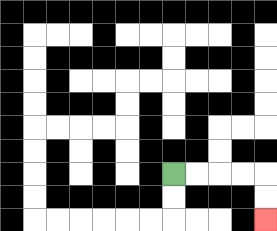{'start': '[7, 7]', 'end': '[11, 9]', 'path_directions': 'R,R,R,R,D,D', 'path_coordinates': '[[7, 7], [8, 7], [9, 7], [10, 7], [11, 7], [11, 8], [11, 9]]'}